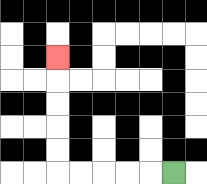{'start': '[7, 7]', 'end': '[2, 2]', 'path_directions': 'L,L,L,L,L,U,U,U,U,U', 'path_coordinates': '[[7, 7], [6, 7], [5, 7], [4, 7], [3, 7], [2, 7], [2, 6], [2, 5], [2, 4], [2, 3], [2, 2]]'}